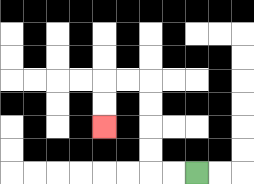{'start': '[8, 7]', 'end': '[4, 5]', 'path_directions': 'L,L,U,U,U,U,L,L,D,D', 'path_coordinates': '[[8, 7], [7, 7], [6, 7], [6, 6], [6, 5], [6, 4], [6, 3], [5, 3], [4, 3], [4, 4], [4, 5]]'}